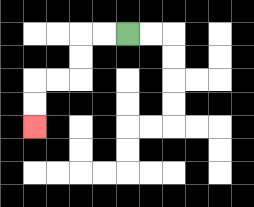{'start': '[5, 1]', 'end': '[1, 5]', 'path_directions': 'L,L,D,D,L,L,D,D', 'path_coordinates': '[[5, 1], [4, 1], [3, 1], [3, 2], [3, 3], [2, 3], [1, 3], [1, 4], [1, 5]]'}